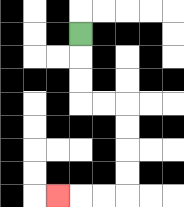{'start': '[3, 1]', 'end': '[2, 8]', 'path_directions': 'D,D,D,R,R,D,D,D,D,L,L,L', 'path_coordinates': '[[3, 1], [3, 2], [3, 3], [3, 4], [4, 4], [5, 4], [5, 5], [5, 6], [5, 7], [5, 8], [4, 8], [3, 8], [2, 8]]'}